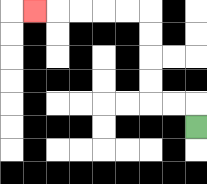{'start': '[8, 5]', 'end': '[1, 0]', 'path_directions': 'U,L,L,U,U,U,U,L,L,L,L,L', 'path_coordinates': '[[8, 5], [8, 4], [7, 4], [6, 4], [6, 3], [6, 2], [6, 1], [6, 0], [5, 0], [4, 0], [3, 0], [2, 0], [1, 0]]'}